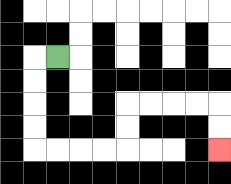{'start': '[2, 2]', 'end': '[9, 6]', 'path_directions': 'L,D,D,D,D,R,R,R,R,U,U,R,R,R,R,D,D', 'path_coordinates': '[[2, 2], [1, 2], [1, 3], [1, 4], [1, 5], [1, 6], [2, 6], [3, 6], [4, 6], [5, 6], [5, 5], [5, 4], [6, 4], [7, 4], [8, 4], [9, 4], [9, 5], [9, 6]]'}